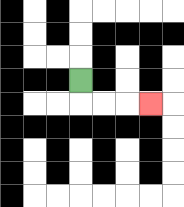{'start': '[3, 3]', 'end': '[6, 4]', 'path_directions': 'D,R,R,R', 'path_coordinates': '[[3, 3], [3, 4], [4, 4], [5, 4], [6, 4]]'}